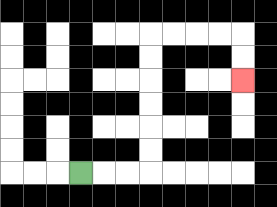{'start': '[3, 7]', 'end': '[10, 3]', 'path_directions': 'R,R,R,U,U,U,U,U,U,R,R,R,R,D,D', 'path_coordinates': '[[3, 7], [4, 7], [5, 7], [6, 7], [6, 6], [6, 5], [6, 4], [6, 3], [6, 2], [6, 1], [7, 1], [8, 1], [9, 1], [10, 1], [10, 2], [10, 3]]'}